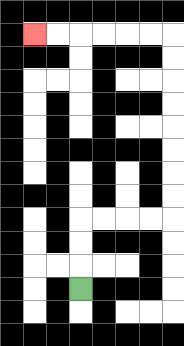{'start': '[3, 12]', 'end': '[1, 1]', 'path_directions': 'U,U,U,R,R,R,R,U,U,U,U,U,U,U,U,L,L,L,L,L,L', 'path_coordinates': '[[3, 12], [3, 11], [3, 10], [3, 9], [4, 9], [5, 9], [6, 9], [7, 9], [7, 8], [7, 7], [7, 6], [7, 5], [7, 4], [7, 3], [7, 2], [7, 1], [6, 1], [5, 1], [4, 1], [3, 1], [2, 1], [1, 1]]'}